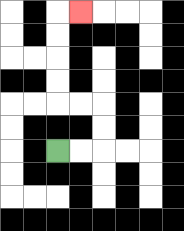{'start': '[2, 6]', 'end': '[3, 0]', 'path_directions': 'R,R,U,U,L,L,U,U,U,U,R', 'path_coordinates': '[[2, 6], [3, 6], [4, 6], [4, 5], [4, 4], [3, 4], [2, 4], [2, 3], [2, 2], [2, 1], [2, 0], [3, 0]]'}